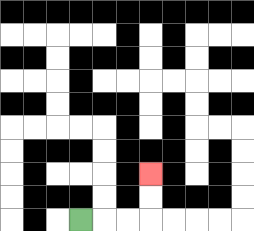{'start': '[3, 9]', 'end': '[6, 7]', 'path_directions': 'R,R,R,U,U', 'path_coordinates': '[[3, 9], [4, 9], [5, 9], [6, 9], [6, 8], [6, 7]]'}